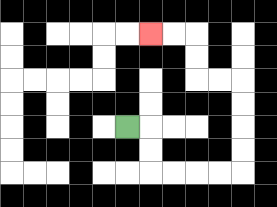{'start': '[5, 5]', 'end': '[6, 1]', 'path_directions': 'R,D,D,R,R,R,R,U,U,U,U,L,L,U,U,L,L', 'path_coordinates': '[[5, 5], [6, 5], [6, 6], [6, 7], [7, 7], [8, 7], [9, 7], [10, 7], [10, 6], [10, 5], [10, 4], [10, 3], [9, 3], [8, 3], [8, 2], [8, 1], [7, 1], [6, 1]]'}